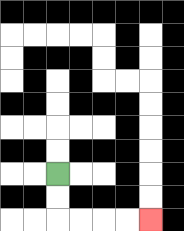{'start': '[2, 7]', 'end': '[6, 9]', 'path_directions': 'D,D,R,R,R,R', 'path_coordinates': '[[2, 7], [2, 8], [2, 9], [3, 9], [4, 9], [5, 9], [6, 9]]'}